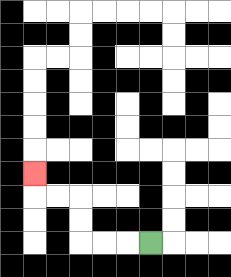{'start': '[6, 10]', 'end': '[1, 7]', 'path_directions': 'L,L,L,U,U,L,L,U', 'path_coordinates': '[[6, 10], [5, 10], [4, 10], [3, 10], [3, 9], [3, 8], [2, 8], [1, 8], [1, 7]]'}